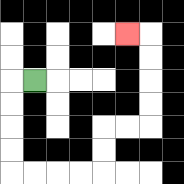{'start': '[1, 3]', 'end': '[5, 1]', 'path_directions': 'L,D,D,D,D,R,R,R,R,U,U,R,R,U,U,U,U,L', 'path_coordinates': '[[1, 3], [0, 3], [0, 4], [0, 5], [0, 6], [0, 7], [1, 7], [2, 7], [3, 7], [4, 7], [4, 6], [4, 5], [5, 5], [6, 5], [6, 4], [6, 3], [6, 2], [6, 1], [5, 1]]'}